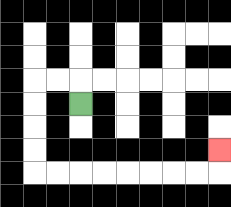{'start': '[3, 4]', 'end': '[9, 6]', 'path_directions': 'U,L,L,D,D,D,D,R,R,R,R,R,R,R,R,U', 'path_coordinates': '[[3, 4], [3, 3], [2, 3], [1, 3], [1, 4], [1, 5], [1, 6], [1, 7], [2, 7], [3, 7], [4, 7], [5, 7], [6, 7], [7, 7], [8, 7], [9, 7], [9, 6]]'}